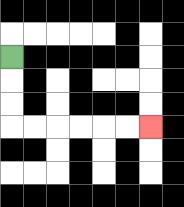{'start': '[0, 2]', 'end': '[6, 5]', 'path_directions': 'D,D,D,R,R,R,R,R,R', 'path_coordinates': '[[0, 2], [0, 3], [0, 4], [0, 5], [1, 5], [2, 5], [3, 5], [4, 5], [5, 5], [6, 5]]'}